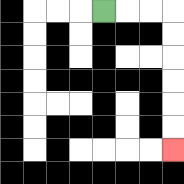{'start': '[4, 0]', 'end': '[7, 6]', 'path_directions': 'R,R,R,D,D,D,D,D,D', 'path_coordinates': '[[4, 0], [5, 0], [6, 0], [7, 0], [7, 1], [7, 2], [7, 3], [7, 4], [7, 5], [7, 6]]'}